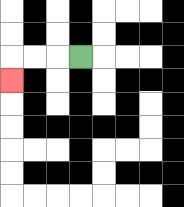{'start': '[3, 2]', 'end': '[0, 3]', 'path_directions': 'L,L,L,D', 'path_coordinates': '[[3, 2], [2, 2], [1, 2], [0, 2], [0, 3]]'}